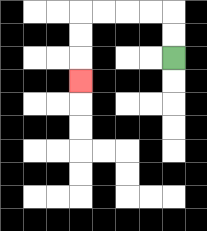{'start': '[7, 2]', 'end': '[3, 3]', 'path_directions': 'U,U,L,L,L,L,D,D,D', 'path_coordinates': '[[7, 2], [7, 1], [7, 0], [6, 0], [5, 0], [4, 0], [3, 0], [3, 1], [3, 2], [3, 3]]'}